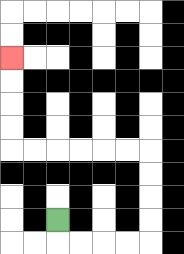{'start': '[2, 9]', 'end': '[0, 2]', 'path_directions': 'D,R,R,R,R,U,U,U,U,L,L,L,L,L,L,U,U,U,U', 'path_coordinates': '[[2, 9], [2, 10], [3, 10], [4, 10], [5, 10], [6, 10], [6, 9], [6, 8], [6, 7], [6, 6], [5, 6], [4, 6], [3, 6], [2, 6], [1, 6], [0, 6], [0, 5], [0, 4], [0, 3], [0, 2]]'}